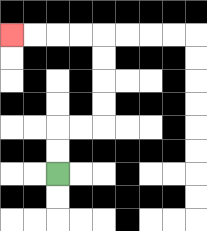{'start': '[2, 7]', 'end': '[0, 1]', 'path_directions': 'U,U,R,R,U,U,U,U,L,L,L,L', 'path_coordinates': '[[2, 7], [2, 6], [2, 5], [3, 5], [4, 5], [4, 4], [4, 3], [4, 2], [4, 1], [3, 1], [2, 1], [1, 1], [0, 1]]'}